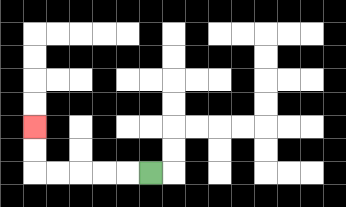{'start': '[6, 7]', 'end': '[1, 5]', 'path_directions': 'L,L,L,L,L,U,U', 'path_coordinates': '[[6, 7], [5, 7], [4, 7], [3, 7], [2, 7], [1, 7], [1, 6], [1, 5]]'}